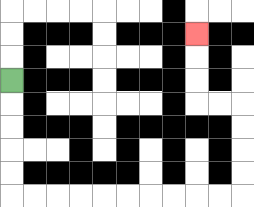{'start': '[0, 3]', 'end': '[8, 1]', 'path_directions': 'D,D,D,D,D,R,R,R,R,R,R,R,R,R,R,U,U,U,U,L,L,U,U,U', 'path_coordinates': '[[0, 3], [0, 4], [0, 5], [0, 6], [0, 7], [0, 8], [1, 8], [2, 8], [3, 8], [4, 8], [5, 8], [6, 8], [7, 8], [8, 8], [9, 8], [10, 8], [10, 7], [10, 6], [10, 5], [10, 4], [9, 4], [8, 4], [8, 3], [8, 2], [8, 1]]'}